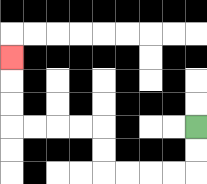{'start': '[8, 5]', 'end': '[0, 2]', 'path_directions': 'D,D,L,L,L,L,U,U,L,L,L,L,U,U,U', 'path_coordinates': '[[8, 5], [8, 6], [8, 7], [7, 7], [6, 7], [5, 7], [4, 7], [4, 6], [4, 5], [3, 5], [2, 5], [1, 5], [0, 5], [0, 4], [0, 3], [0, 2]]'}